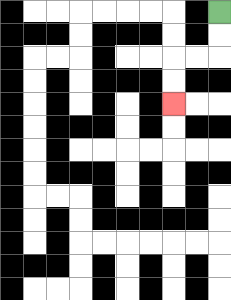{'start': '[9, 0]', 'end': '[7, 4]', 'path_directions': 'D,D,L,L,D,D', 'path_coordinates': '[[9, 0], [9, 1], [9, 2], [8, 2], [7, 2], [7, 3], [7, 4]]'}